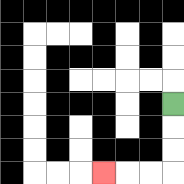{'start': '[7, 4]', 'end': '[4, 7]', 'path_directions': 'D,D,D,L,L,L', 'path_coordinates': '[[7, 4], [7, 5], [7, 6], [7, 7], [6, 7], [5, 7], [4, 7]]'}